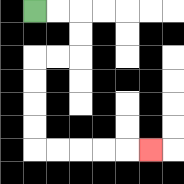{'start': '[1, 0]', 'end': '[6, 6]', 'path_directions': 'R,R,D,D,L,L,D,D,D,D,R,R,R,R,R', 'path_coordinates': '[[1, 0], [2, 0], [3, 0], [3, 1], [3, 2], [2, 2], [1, 2], [1, 3], [1, 4], [1, 5], [1, 6], [2, 6], [3, 6], [4, 6], [5, 6], [6, 6]]'}